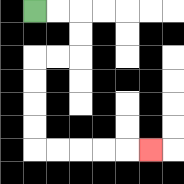{'start': '[1, 0]', 'end': '[6, 6]', 'path_directions': 'R,R,D,D,L,L,D,D,D,D,R,R,R,R,R', 'path_coordinates': '[[1, 0], [2, 0], [3, 0], [3, 1], [3, 2], [2, 2], [1, 2], [1, 3], [1, 4], [1, 5], [1, 6], [2, 6], [3, 6], [4, 6], [5, 6], [6, 6]]'}